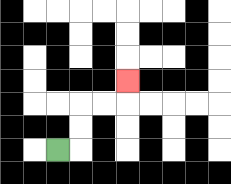{'start': '[2, 6]', 'end': '[5, 3]', 'path_directions': 'R,U,U,R,R,U', 'path_coordinates': '[[2, 6], [3, 6], [3, 5], [3, 4], [4, 4], [5, 4], [5, 3]]'}